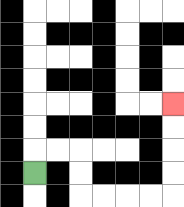{'start': '[1, 7]', 'end': '[7, 4]', 'path_directions': 'U,R,R,D,D,R,R,R,R,U,U,U,U', 'path_coordinates': '[[1, 7], [1, 6], [2, 6], [3, 6], [3, 7], [3, 8], [4, 8], [5, 8], [6, 8], [7, 8], [7, 7], [7, 6], [7, 5], [7, 4]]'}